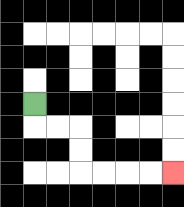{'start': '[1, 4]', 'end': '[7, 7]', 'path_directions': 'D,R,R,D,D,R,R,R,R', 'path_coordinates': '[[1, 4], [1, 5], [2, 5], [3, 5], [3, 6], [3, 7], [4, 7], [5, 7], [6, 7], [7, 7]]'}